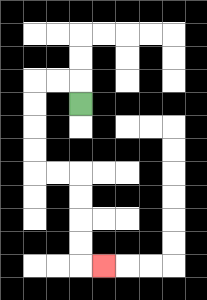{'start': '[3, 4]', 'end': '[4, 11]', 'path_directions': 'U,L,L,D,D,D,D,R,R,D,D,D,D,R', 'path_coordinates': '[[3, 4], [3, 3], [2, 3], [1, 3], [1, 4], [1, 5], [1, 6], [1, 7], [2, 7], [3, 7], [3, 8], [3, 9], [3, 10], [3, 11], [4, 11]]'}